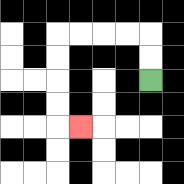{'start': '[6, 3]', 'end': '[3, 5]', 'path_directions': 'U,U,L,L,L,L,D,D,D,D,R', 'path_coordinates': '[[6, 3], [6, 2], [6, 1], [5, 1], [4, 1], [3, 1], [2, 1], [2, 2], [2, 3], [2, 4], [2, 5], [3, 5]]'}